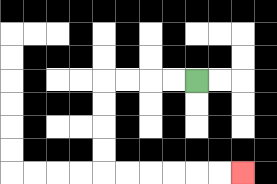{'start': '[8, 3]', 'end': '[10, 7]', 'path_directions': 'L,L,L,L,D,D,D,D,R,R,R,R,R,R', 'path_coordinates': '[[8, 3], [7, 3], [6, 3], [5, 3], [4, 3], [4, 4], [4, 5], [4, 6], [4, 7], [5, 7], [6, 7], [7, 7], [8, 7], [9, 7], [10, 7]]'}